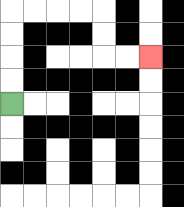{'start': '[0, 4]', 'end': '[6, 2]', 'path_directions': 'U,U,U,U,R,R,R,R,D,D,R,R', 'path_coordinates': '[[0, 4], [0, 3], [0, 2], [0, 1], [0, 0], [1, 0], [2, 0], [3, 0], [4, 0], [4, 1], [4, 2], [5, 2], [6, 2]]'}